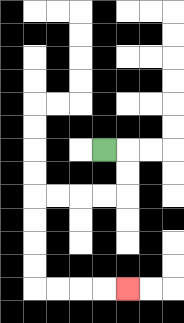{'start': '[4, 6]', 'end': '[5, 12]', 'path_directions': 'R,D,D,L,L,L,L,D,D,D,D,R,R,R,R', 'path_coordinates': '[[4, 6], [5, 6], [5, 7], [5, 8], [4, 8], [3, 8], [2, 8], [1, 8], [1, 9], [1, 10], [1, 11], [1, 12], [2, 12], [3, 12], [4, 12], [5, 12]]'}